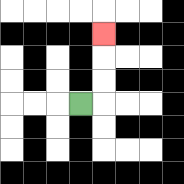{'start': '[3, 4]', 'end': '[4, 1]', 'path_directions': 'R,U,U,U', 'path_coordinates': '[[3, 4], [4, 4], [4, 3], [4, 2], [4, 1]]'}